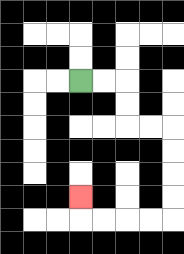{'start': '[3, 3]', 'end': '[3, 8]', 'path_directions': 'R,R,D,D,R,R,D,D,D,D,L,L,L,L,U', 'path_coordinates': '[[3, 3], [4, 3], [5, 3], [5, 4], [5, 5], [6, 5], [7, 5], [7, 6], [7, 7], [7, 8], [7, 9], [6, 9], [5, 9], [4, 9], [3, 9], [3, 8]]'}